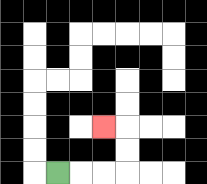{'start': '[2, 7]', 'end': '[4, 5]', 'path_directions': 'R,R,R,U,U,L', 'path_coordinates': '[[2, 7], [3, 7], [4, 7], [5, 7], [5, 6], [5, 5], [4, 5]]'}